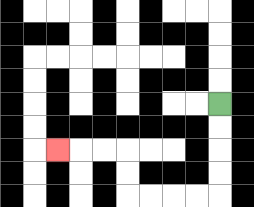{'start': '[9, 4]', 'end': '[2, 6]', 'path_directions': 'D,D,D,D,L,L,L,L,U,U,L,L,L', 'path_coordinates': '[[9, 4], [9, 5], [9, 6], [9, 7], [9, 8], [8, 8], [7, 8], [6, 8], [5, 8], [5, 7], [5, 6], [4, 6], [3, 6], [2, 6]]'}